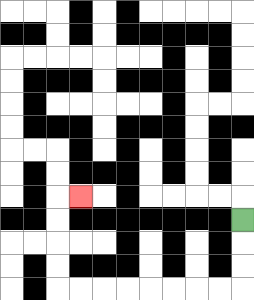{'start': '[10, 9]', 'end': '[3, 8]', 'path_directions': 'D,D,D,L,L,L,L,L,L,L,L,U,U,U,U,R', 'path_coordinates': '[[10, 9], [10, 10], [10, 11], [10, 12], [9, 12], [8, 12], [7, 12], [6, 12], [5, 12], [4, 12], [3, 12], [2, 12], [2, 11], [2, 10], [2, 9], [2, 8], [3, 8]]'}